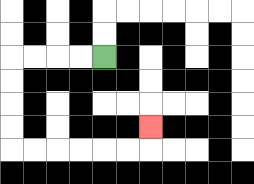{'start': '[4, 2]', 'end': '[6, 5]', 'path_directions': 'L,L,L,L,D,D,D,D,R,R,R,R,R,R,U', 'path_coordinates': '[[4, 2], [3, 2], [2, 2], [1, 2], [0, 2], [0, 3], [0, 4], [0, 5], [0, 6], [1, 6], [2, 6], [3, 6], [4, 6], [5, 6], [6, 6], [6, 5]]'}